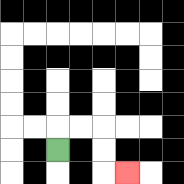{'start': '[2, 6]', 'end': '[5, 7]', 'path_directions': 'U,R,R,D,D,R', 'path_coordinates': '[[2, 6], [2, 5], [3, 5], [4, 5], [4, 6], [4, 7], [5, 7]]'}